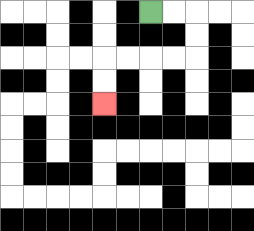{'start': '[6, 0]', 'end': '[4, 4]', 'path_directions': 'R,R,D,D,L,L,L,L,D,D', 'path_coordinates': '[[6, 0], [7, 0], [8, 0], [8, 1], [8, 2], [7, 2], [6, 2], [5, 2], [4, 2], [4, 3], [4, 4]]'}